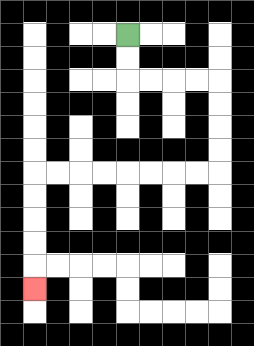{'start': '[5, 1]', 'end': '[1, 12]', 'path_directions': 'D,D,R,R,R,R,D,D,D,D,L,L,L,L,L,L,L,L,D,D,D,D,D', 'path_coordinates': '[[5, 1], [5, 2], [5, 3], [6, 3], [7, 3], [8, 3], [9, 3], [9, 4], [9, 5], [9, 6], [9, 7], [8, 7], [7, 7], [6, 7], [5, 7], [4, 7], [3, 7], [2, 7], [1, 7], [1, 8], [1, 9], [1, 10], [1, 11], [1, 12]]'}